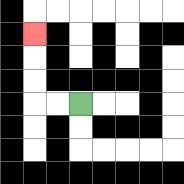{'start': '[3, 4]', 'end': '[1, 1]', 'path_directions': 'L,L,U,U,U', 'path_coordinates': '[[3, 4], [2, 4], [1, 4], [1, 3], [1, 2], [1, 1]]'}